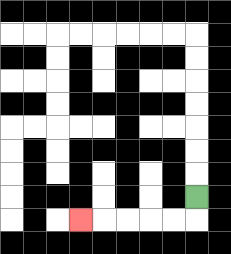{'start': '[8, 8]', 'end': '[3, 9]', 'path_directions': 'D,L,L,L,L,L', 'path_coordinates': '[[8, 8], [8, 9], [7, 9], [6, 9], [5, 9], [4, 9], [3, 9]]'}